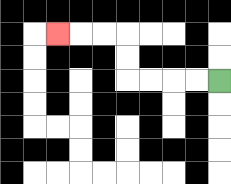{'start': '[9, 3]', 'end': '[2, 1]', 'path_directions': 'L,L,L,L,U,U,L,L,L', 'path_coordinates': '[[9, 3], [8, 3], [7, 3], [6, 3], [5, 3], [5, 2], [5, 1], [4, 1], [3, 1], [2, 1]]'}